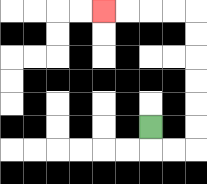{'start': '[6, 5]', 'end': '[4, 0]', 'path_directions': 'D,R,R,U,U,U,U,U,U,L,L,L,L', 'path_coordinates': '[[6, 5], [6, 6], [7, 6], [8, 6], [8, 5], [8, 4], [8, 3], [8, 2], [8, 1], [8, 0], [7, 0], [6, 0], [5, 0], [4, 0]]'}